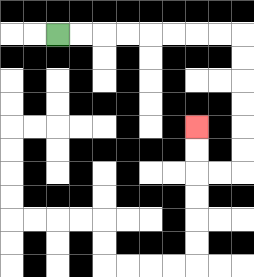{'start': '[2, 1]', 'end': '[8, 5]', 'path_directions': 'R,R,R,R,R,R,R,R,D,D,D,D,D,D,L,L,U,U', 'path_coordinates': '[[2, 1], [3, 1], [4, 1], [5, 1], [6, 1], [7, 1], [8, 1], [9, 1], [10, 1], [10, 2], [10, 3], [10, 4], [10, 5], [10, 6], [10, 7], [9, 7], [8, 7], [8, 6], [8, 5]]'}